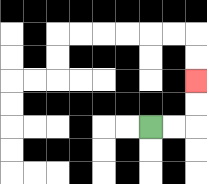{'start': '[6, 5]', 'end': '[8, 3]', 'path_directions': 'R,R,U,U', 'path_coordinates': '[[6, 5], [7, 5], [8, 5], [8, 4], [8, 3]]'}